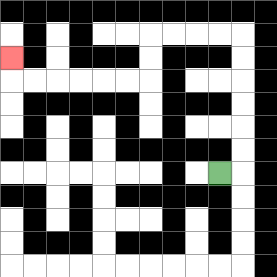{'start': '[9, 7]', 'end': '[0, 2]', 'path_directions': 'R,U,U,U,U,U,U,L,L,L,L,D,D,L,L,L,L,L,L,U', 'path_coordinates': '[[9, 7], [10, 7], [10, 6], [10, 5], [10, 4], [10, 3], [10, 2], [10, 1], [9, 1], [8, 1], [7, 1], [6, 1], [6, 2], [6, 3], [5, 3], [4, 3], [3, 3], [2, 3], [1, 3], [0, 3], [0, 2]]'}